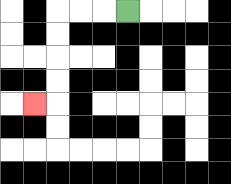{'start': '[5, 0]', 'end': '[1, 4]', 'path_directions': 'L,L,L,D,D,D,D,L', 'path_coordinates': '[[5, 0], [4, 0], [3, 0], [2, 0], [2, 1], [2, 2], [2, 3], [2, 4], [1, 4]]'}